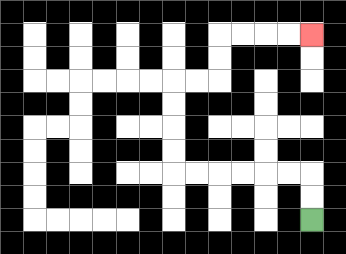{'start': '[13, 9]', 'end': '[13, 1]', 'path_directions': 'U,U,L,L,L,L,L,L,U,U,U,U,R,R,U,U,R,R,R,R', 'path_coordinates': '[[13, 9], [13, 8], [13, 7], [12, 7], [11, 7], [10, 7], [9, 7], [8, 7], [7, 7], [7, 6], [7, 5], [7, 4], [7, 3], [8, 3], [9, 3], [9, 2], [9, 1], [10, 1], [11, 1], [12, 1], [13, 1]]'}